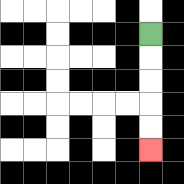{'start': '[6, 1]', 'end': '[6, 6]', 'path_directions': 'D,D,D,D,D', 'path_coordinates': '[[6, 1], [6, 2], [6, 3], [6, 4], [6, 5], [6, 6]]'}